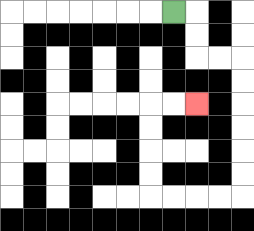{'start': '[7, 0]', 'end': '[8, 4]', 'path_directions': 'R,D,D,R,R,D,D,D,D,D,D,L,L,L,L,U,U,U,U,R,R', 'path_coordinates': '[[7, 0], [8, 0], [8, 1], [8, 2], [9, 2], [10, 2], [10, 3], [10, 4], [10, 5], [10, 6], [10, 7], [10, 8], [9, 8], [8, 8], [7, 8], [6, 8], [6, 7], [6, 6], [6, 5], [6, 4], [7, 4], [8, 4]]'}